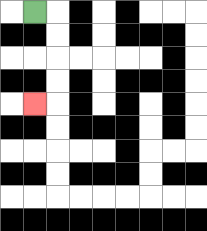{'start': '[1, 0]', 'end': '[1, 4]', 'path_directions': 'R,D,D,D,D,L', 'path_coordinates': '[[1, 0], [2, 0], [2, 1], [2, 2], [2, 3], [2, 4], [1, 4]]'}